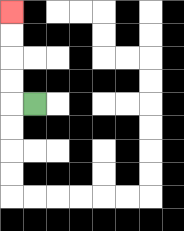{'start': '[1, 4]', 'end': '[0, 0]', 'path_directions': 'L,U,U,U,U', 'path_coordinates': '[[1, 4], [0, 4], [0, 3], [0, 2], [0, 1], [0, 0]]'}